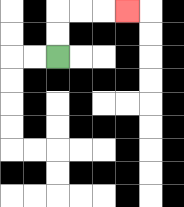{'start': '[2, 2]', 'end': '[5, 0]', 'path_directions': 'U,U,R,R,R', 'path_coordinates': '[[2, 2], [2, 1], [2, 0], [3, 0], [4, 0], [5, 0]]'}